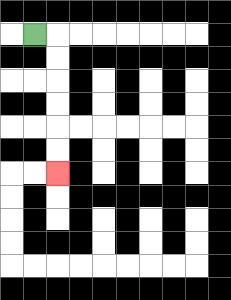{'start': '[1, 1]', 'end': '[2, 7]', 'path_directions': 'R,D,D,D,D,D,D', 'path_coordinates': '[[1, 1], [2, 1], [2, 2], [2, 3], [2, 4], [2, 5], [2, 6], [2, 7]]'}